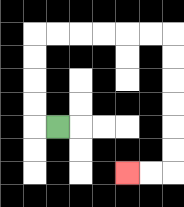{'start': '[2, 5]', 'end': '[5, 7]', 'path_directions': 'L,U,U,U,U,R,R,R,R,R,R,D,D,D,D,D,D,L,L', 'path_coordinates': '[[2, 5], [1, 5], [1, 4], [1, 3], [1, 2], [1, 1], [2, 1], [3, 1], [4, 1], [5, 1], [6, 1], [7, 1], [7, 2], [7, 3], [7, 4], [7, 5], [7, 6], [7, 7], [6, 7], [5, 7]]'}